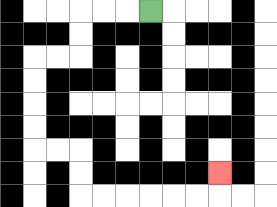{'start': '[6, 0]', 'end': '[9, 7]', 'path_directions': 'L,L,L,D,D,L,L,D,D,D,D,R,R,D,D,R,R,R,R,R,R,U', 'path_coordinates': '[[6, 0], [5, 0], [4, 0], [3, 0], [3, 1], [3, 2], [2, 2], [1, 2], [1, 3], [1, 4], [1, 5], [1, 6], [2, 6], [3, 6], [3, 7], [3, 8], [4, 8], [5, 8], [6, 8], [7, 8], [8, 8], [9, 8], [9, 7]]'}